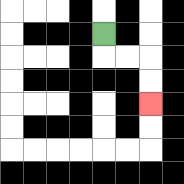{'start': '[4, 1]', 'end': '[6, 4]', 'path_directions': 'D,R,R,D,D', 'path_coordinates': '[[4, 1], [4, 2], [5, 2], [6, 2], [6, 3], [6, 4]]'}